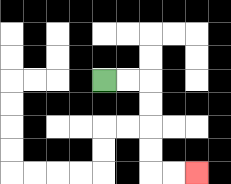{'start': '[4, 3]', 'end': '[8, 7]', 'path_directions': 'R,R,D,D,D,D,R,R', 'path_coordinates': '[[4, 3], [5, 3], [6, 3], [6, 4], [6, 5], [6, 6], [6, 7], [7, 7], [8, 7]]'}